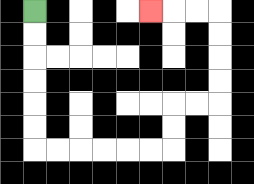{'start': '[1, 0]', 'end': '[6, 0]', 'path_directions': 'D,D,D,D,D,D,R,R,R,R,R,R,U,U,R,R,U,U,U,U,L,L,L', 'path_coordinates': '[[1, 0], [1, 1], [1, 2], [1, 3], [1, 4], [1, 5], [1, 6], [2, 6], [3, 6], [4, 6], [5, 6], [6, 6], [7, 6], [7, 5], [7, 4], [8, 4], [9, 4], [9, 3], [9, 2], [9, 1], [9, 0], [8, 0], [7, 0], [6, 0]]'}